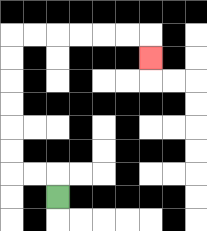{'start': '[2, 8]', 'end': '[6, 2]', 'path_directions': 'U,L,L,U,U,U,U,U,U,R,R,R,R,R,R,D', 'path_coordinates': '[[2, 8], [2, 7], [1, 7], [0, 7], [0, 6], [0, 5], [0, 4], [0, 3], [0, 2], [0, 1], [1, 1], [2, 1], [3, 1], [4, 1], [5, 1], [6, 1], [6, 2]]'}